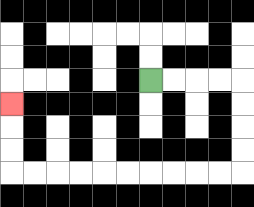{'start': '[6, 3]', 'end': '[0, 4]', 'path_directions': 'R,R,R,R,D,D,D,D,L,L,L,L,L,L,L,L,L,L,U,U,U', 'path_coordinates': '[[6, 3], [7, 3], [8, 3], [9, 3], [10, 3], [10, 4], [10, 5], [10, 6], [10, 7], [9, 7], [8, 7], [7, 7], [6, 7], [5, 7], [4, 7], [3, 7], [2, 7], [1, 7], [0, 7], [0, 6], [0, 5], [0, 4]]'}